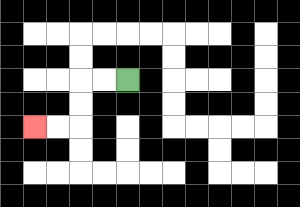{'start': '[5, 3]', 'end': '[1, 5]', 'path_directions': 'L,L,D,D,L,L', 'path_coordinates': '[[5, 3], [4, 3], [3, 3], [3, 4], [3, 5], [2, 5], [1, 5]]'}